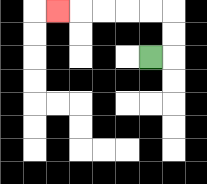{'start': '[6, 2]', 'end': '[2, 0]', 'path_directions': 'R,U,U,L,L,L,L,L', 'path_coordinates': '[[6, 2], [7, 2], [7, 1], [7, 0], [6, 0], [5, 0], [4, 0], [3, 0], [2, 0]]'}